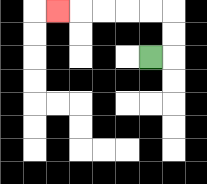{'start': '[6, 2]', 'end': '[2, 0]', 'path_directions': 'R,U,U,L,L,L,L,L', 'path_coordinates': '[[6, 2], [7, 2], [7, 1], [7, 0], [6, 0], [5, 0], [4, 0], [3, 0], [2, 0]]'}